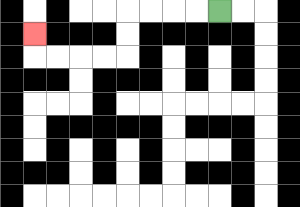{'start': '[9, 0]', 'end': '[1, 1]', 'path_directions': 'L,L,L,L,D,D,L,L,L,L,U', 'path_coordinates': '[[9, 0], [8, 0], [7, 0], [6, 0], [5, 0], [5, 1], [5, 2], [4, 2], [3, 2], [2, 2], [1, 2], [1, 1]]'}